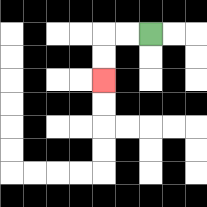{'start': '[6, 1]', 'end': '[4, 3]', 'path_directions': 'L,L,D,D', 'path_coordinates': '[[6, 1], [5, 1], [4, 1], [4, 2], [4, 3]]'}